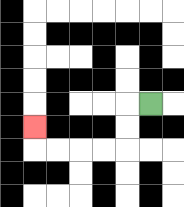{'start': '[6, 4]', 'end': '[1, 5]', 'path_directions': 'L,D,D,L,L,L,L,U', 'path_coordinates': '[[6, 4], [5, 4], [5, 5], [5, 6], [4, 6], [3, 6], [2, 6], [1, 6], [1, 5]]'}